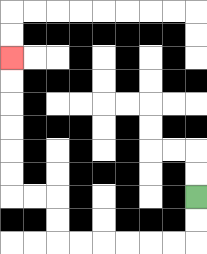{'start': '[8, 8]', 'end': '[0, 2]', 'path_directions': 'D,D,L,L,L,L,L,L,U,U,L,L,U,U,U,U,U,U', 'path_coordinates': '[[8, 8], [8, 9], [8, 10], [7, 10], [6, 10], [5, 10], [4, 10], [3, 10], [2, 10], [2, 9], [2, 8], [1, 8], [0, 8], [0, 7], [0, 6], [0, 5], [0, 4], [0, 3], [0, 2]]'}